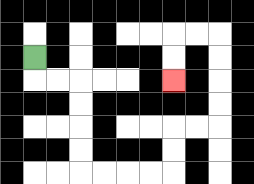{'start': '[1, 2]', 'end': '[7, 3]', 'path_directions': 'D,R,R,D,D,D,D,R,R,R,R,U,U,R,R,U,U,U,U,L,L,D,D', 'path_coordinates': '[[1, 2], [1, 3], [2, 3], [3, 3], [3, 4], [3, 5], [3, 6], [3, 7], [4, 7], [5, 7], [6, 7], [7, 7], [7, 6], [7, 5], [8, 5], [9, 5], [9, 4], [9, 3], [9, 2], [9, 1], [8, 1], [7, 1], [7, 2], [7, 3]]'}